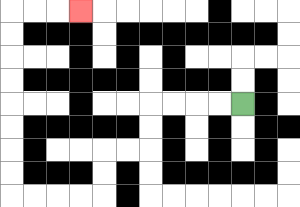{'start': '[10, 4]', 'end': '[3, 0]', 'path_directions': 'L,L,L,L,D,D,L,L,D,D,L,L,L,L,U,U,U,U,U,U,U,U,R,R,R', 'path_coordinates': '[[10, 4], [9, 4], [8, 4], [7, 4], [6, 4], [6, 5], [6, 6], [5, 6], [4, 6], [4, 7], [4, 8], [3, 8], [2, 8], [1, 8], [0, 8], [0, 7], [0, 6], [0, 5], [0, 4], [0, 3], [0, 2], [0, 1], [0, 0], [1, 0], [2, 0], [3, 0]]'}